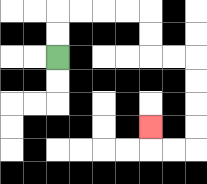{'start': '[2, 2]', 'end': '[6, 5]', 'path_directions': 'U,U,R,R,R,R,D,D,R,R,D,D,D,D,L,L,U', 'path_coordinates': '[[2, 2], [2, 1], [2, 0], [3, 0], [4, 0], [5, 0], [6, 0], [6, 1], [6, 2], [7, 2], [8, 2], [8, 3], [8, 4], [8, 5], [8, 6], [7, 6], [6, 6], [6, 5]]'}